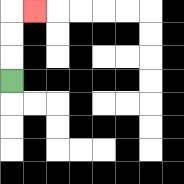{'start': '[0, 3]', 'end': '[1, 0]', 'path_directions': 'U,U,U,R', 'path_coordinates': '[[0, 3], [0, 2], [0, 1], [0, 0], [1, 0]]'}